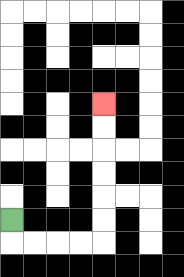{'start': '[0, 9]', 'end': '[4, 4]', 'path_directions': 'D,R,R,R,R,U,U,U,U,U,U', 'path_coordinates': '[[0, 9], [0, 10], [1, 10], [2, 10], [3, 10], [4, 10], [4, 9], [4, 8], [4, 7], [4, 6], [4, 5], [4, 4]]'}